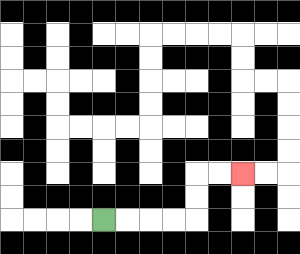{'start': '[4, 9]', 'end': '[10, 7]', 'path_directions': 'R,R,R,R,U,U,R,R', 'path_coordinates': '[[4, 9], [5, 9], [6, 9], [7, 9], [8, 9], [8, 8], [8, 7], [9, 7], [10, 7]]'}